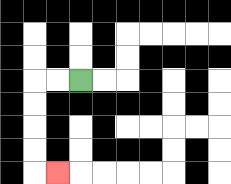{'start': '[3, 3]', 'end': '[2, 7]', 'path_directions': 'L,L,D,D,D,D,R', 'path_coordinates': '[[3, 3], [2, 3], [1, 3], [1, 4], [1, 5], [1, 6], [1, 7], [2, 7]]'}